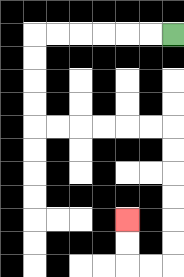{'start': '[7, 1]', 'end': '[5, 9]', 'path_directions': 'L,L,L,L,L,L,D,D,D,D,R,R,R,R,R,R,D,D,D,D,D,D,L,L,U,U', 'path_coordinates': '[[7, 1], [6, 1], [5, 1], [4, 1], [3, 1], [2, 1], [1, 1], [1, 2], [1, 3], [1, 4], [1, 5], [2, 5], [3, 5], [4, 5], [5, 5], [6, 5], [7, 5], [7, 6], [7, 7], [7, 8], [7, 9], [7, 10], [7, 11], [6, 11], [5, 11], [5, 10], [5, 9]]'}